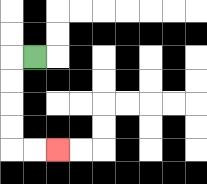{'start': '[1, 2]', 'end': '[2, 6]', 'path_directions': 'L,D,D,D,D,R,R', 'path_coordinates': '[[1, 2], [0, 2], [0, 3], [0, 4], [0, 5], [0, 6], [1, 6], [2, 6]]'}